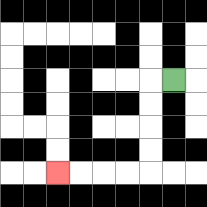{'start': '[7, 3]', 'end': '[2, 7]', 'path_directions': 'L,D,D,D,D,L,L,L,L', 'path_coordinates': '[[7, 3], [6, 3], [6, 4], [6, 5], [6, 6], [6, 7], [5, 7], [4, 7], [3, 7], [2, 7]]'}